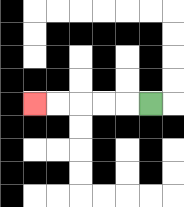{'start': '[6, 4]', 'end': '[1, 4]', 'path_directions': 'L,L,L,L,L', 'path_coordinates': '[[6, 4], [5, 4], [4, 4], [3, 4], [2, 4], [1, 4]]'}